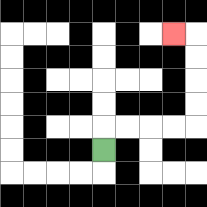{'start': '[4, 6]', 'end': '[7, 1]', 'path_directions': 'U,R,R,R,R,U,U,U,U,L', 'path_coordinates': '[[4, 6], [4, 5], [5, 5], [6, 5], [7, 5], [8, 5], [8, 4], [8, 3], [8, 2], [8, 1], [7, 1]]'}